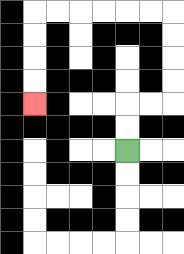{'start': '[5, 6]', 'end': '[1, 4]', 'path_directions': 'U,U,R,R,U,U,U,U,L,L,L,L,L,L,D,D,D,D', 'path_coordinates': '[[5, 6], [5, 5], [5, 4], [6, 4], [7, 4], [7, 3], [7, 2], [7, 1], [7, 0], [6, 0], [5, 0], [4, 0], [3, 0], [2, 0], [1, 0], [1, 1], [1, 2], [1, 3], [1, 4]]'}